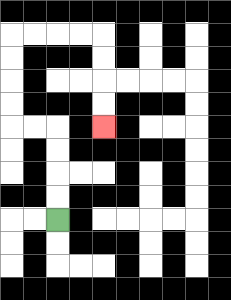{'start': '[2, 9]', 'end': '[4, 5]', 'path_directions': 'U,U,U,U,L,L,U,U,U,U,R,R,R,R,D,D,D,D', 'path_coordinates': '[[2, 9], [2, 8], [2, 7], [2, 6], [2, 5], [1, 5], [0, 5], [0, 4], [0, 3], [0, 2], [0, 1], [1, 1], [2, 1], [3, 1], [4, 1], [4, 2], [4, 3], [4, 4], [4, 5]]'}